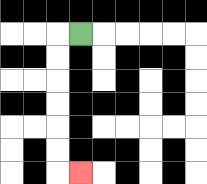{'start': '[3, 1]', 'end': '[3, 7]', 'path_directions': 'L,D,D,D,D,D,D,R', 'path_coordinates': '[[3, 1], [2, 1], [2, 2], [2, 3], [2, 4], [2, 5], [2, 6], [2, 7], [3, 7]]'}